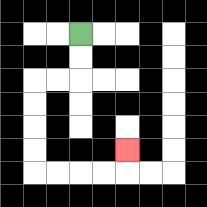{'start': '[3, 1]', 'end': '[5, 6]', 'path_directions': 'D,D,L,L,D,D,D,D,R,R,R,R,U', 'path_coordinates': '[[3, 1], [3, 2], [3, 3], [2, 3], [1, 3], [1, 4], [1, 5], [1, 6], [1, 7], [2, 7], [3, 7], [4, 7], [5, 7], [5, 6]]'}